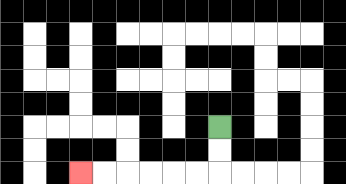{'start': '[9, 5]', 'end': '[3, 7]', 'path_directions': 'D,D,L,L,L,L,L,L', 'path_coordinates': '[[9, 5], [9, 6], [9, 7], [8, 7], [7, 7], [6, 7], [5, 7], [4, 7], [3, 7]]'}